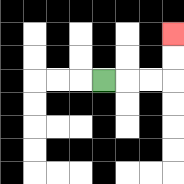{'start': '[4, 3]', 'end': '[7, 1]', 'path_directions': 'R,R,R,U,U', 'path_coordinates': '[[4, 3], [5, 3], [6, 3], [7, 3], [7, 2], [7, 1]]'}